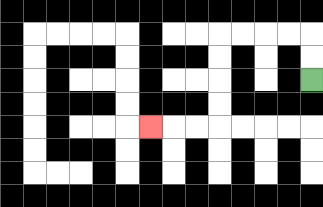{'start': '[13, 3]', 'end': '[6, 5]', 'path_directions': 'U,U,L,L,L,L,D,D,D,D,L,L,L', 'path_coordinates': '[[13, 3], [13, 2], [13, 1], [12, 1], [11, 1], [10, 1], [9, 1], [9, 2], [9, 3], [9, 4], [9, 5], [8, 5], [7, 5], [6, 5]]'}